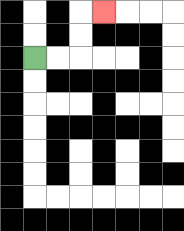{'start': '[1, 2]', 'end': '[4, 0]', 'path_directions': 'R,R,U,U,R', 'path_coordinates': '[[1, 2], [2, 2], [3, 2], [3, 1], [3, 0], [4, 0]]'}